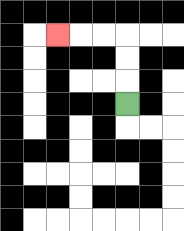{'start': '[5, 4]', 'end': '[2, 1]', 'path_directions': 'U,U,U,L,L,L', 'path_coordinates': '[[5, 4], [5, 3], [5, 2], [5, 1], [4, 1], [3, 1], [2, 1]]'}